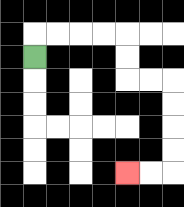{'start': '[1, 2]', 'end': '[5, 7]', 'path_directions': 'U,R,R,R,R,D,D,R,R,D,D,D,D,L,L', 'path_coordinates': '[[1, 2], [1, 1], [2, 1], [3, 1], [4, 1], [5, 1], [5, 2], [5, 3], [6, 3], [7, 3], [7, 4], [7, 5], [7, 6], [7, 7], [6, 7], [5, 7]]'}